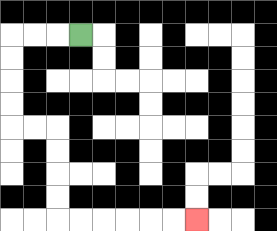{'start': '[3, 1]', 'end': '[8, 9]', 'path_directions': 'L,L,L,D,D,D,D,R,R,D,D,D,D,R,R,R,R,R,R', 'path_coordinates': '[[3, 1], [2, 1], [1, 1], [0, 1], [0, 2], [0, 3], [0, 4], [0, 5], [1, 5], [2, 5], [2, 6], [2, 7], [2, 8], [2, 9], [3, 9], [4, 9], [5, 9], [6, 9], [7, 9], [8, 9]]'}